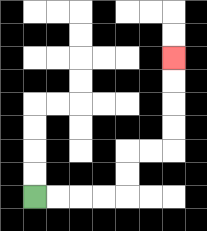{'start': '[1, 8]', 'end': '[7, 2]', 'path_directions': 'R,R,R,R,U,U,R,R,U,U,U,U', 'path_coordinates': '[[1, 8], [2, 8], [3, 8], [4, 8], [5, 8], [5, 7], [5, 6], [6, 6], [7, 6], [7, 5], [7, 4], [7, 3], [7, 2]]'}